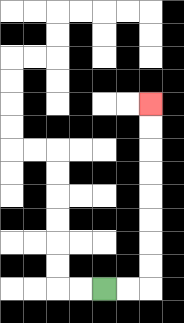{'start': '[4, 12]', 'end': '[6, 4]', 'path_directions': 'R,R,U,U,U,U,U,U,U,U', 'path_coordinates': '[[4, 12], [5, 12], [6, 12], [6, 11], [6, 10], [6, 9], [6, 8], [6, 7], [6, 6], [6, 5], [6, 4]]'}